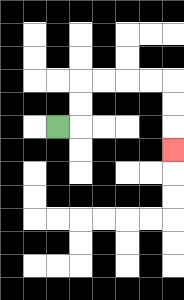{'start': '[2, 5]', 'end': '[7, 6]', 'path_directions': 'R,U,U,R,R,R,R,D,D,D', 'path_coordinates': '[[2, 5], [3, 5], [3, 4], [3, 3], [4, 3], [5, 3], [6, 3], [7, 3], [7, 4], [7, 5], [7, 6]]'}